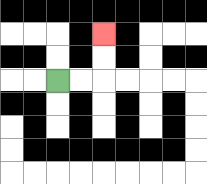{'start': '[2, 3]', 'end': '[4, 1]', 'path_directions': 'R,R,U,U', 'path_coordinates': '[[2, 3], [3, 3], [4, 3], [4, 2], [4, 1]]'}